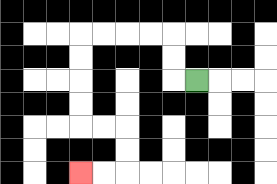{'start': '[8, 3]', 'end': '[3, 7]', 'path_directions': 'L,U,U,L,L,L,L,D,D,D,D,R,R,D,D,L,L', 'path_coordinates': '[[8, 3], [7, 3], [7, 2], [7, 1], [6, 1], [5, 1], [4, 1], [3, 1], [3, 2], [3, 3], [3, 4], [3, 5], [4, 5], [5, 5], [5, 6], [5, 7], [4, 7], [3, 7]]'}